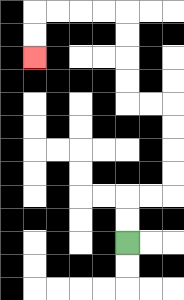{'start': '[5, 10]', 'end': '[1, 2]', 'path_directions': 'U,U,R,R,U,U,U,U,L,L,U,U,U,U,L,L,L,L,D,D', 'path_coordinates': '[[5, 10], [5, 9], [5, 8], [6, 8], [7, 8], [7, 7], [7, 6], [7, 5], [7, 4], [6, 4], [5, 4], [5, 3], [5, 2], [5, 1], [5, 0], [4, 0], [3, 0], [2, 0], [1, 0], [1, 1], [1, 2]]'}